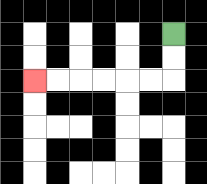{'start': '[7, 1]', 'end': '[1, 3]', 'path_directions': 'D,D,L,L,L,L,L,L', 'path_coordinates': '[[7, 1], [7, 2], [7, 3], [6, 3], [5, 3], [4, 3], [3, 3], [2, 3], [1, 3]]'}